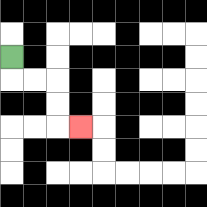{'start': '[0, 2]', 'end': '[3, 5]', 'path_directions': 'D,R,R,D,D,R', 'path_coordinates': '[[0, 2], [0, 3], [1, 3], [2, 3], [2, 4], [2, 5], [3, 5]]'}